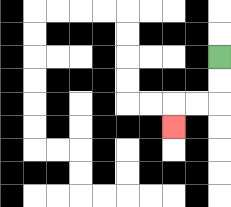{'start': '[9, 2]', 'end': '[7, 5]', 'path_directions': 'D,D,L,L,D', 'path_coordinates': '[[9, 2], [9, 3], [9, 4], [8, 4], [7, 4], [7, 5]]'}